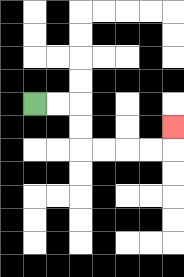{'start': '[1, 4]', 'end': '[7, 5]', 'path_directions': 'R,R,D,D,R,R,R,R,U', 'path_coordinates': '[[1, 4], [2, 4], [3, 4], [3, 5], [3, 6], [4, 6], [5, 6], [6, 6], [7, 6], [7, 5]]'}